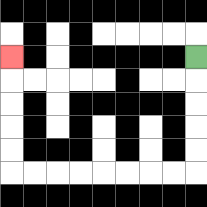{'start': '[8, 2]', 'end': '[0, 2]', 'path_directions': 'D,D,D,D,D,L,L,L,L,L,L,L,L,U,U,U,U,U', 'path_coordinates': '[[8, 2], [8, 3], [8, 4], [8, 5], [8, 6], [8, 7], [7, 7], [6, 7], [5, 7], [4, 7], [3, 7], [2, 7], [1, 7], [0, 7], [0, 6], [0, 5], [0, 4], [0, 3], [0, 2]]'}